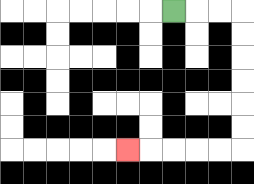{'start': '[7, 0]', 'end': '[5, 6]', 'path_directions': 'R,R,R,D,D,D,D,D,D,L,L,L,L,L', 'path_coordinates': '[[7, 0], [8, 0], [9, 0], [10, 0], [10, 1], [10, 2], [10, 3], [10, 4], [10, 5], [10, 6], [9, 6], [8, 6], [7, 6], [6, 6], [5, 6]]'}